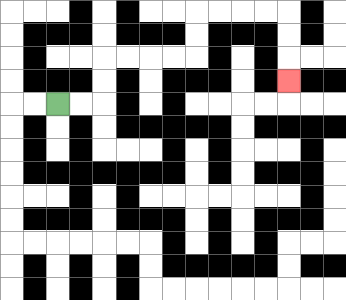{'start': '[2, 4]', 'end': '[12, 3]', 'path_directions': 'R,R,U,U,R,R,R,R,U,U,R,R,R,R,D,D,D', 'path_coordinates': '[[2, 4], [3, 4], [4, 4], [4, 3], [4, 2], [5, 2], [6, 2], [7, 2], [8, 2], [8, 1], [8, 0], [9, 0], [10, 0], [11, 0], [12, 0], [12, 1], [12, 2], [12, 3]]'}